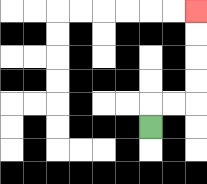{'start': '[6, 5]', 'end': '[8, 0]', 'path_directions': 'U,R,R,U,U,U,U', 'path_coordinates': '[[6, 5], [6, 4], [7, 4], [8, 4], [8, 3], [8, 2], [8, 1], [8, 0]]'}